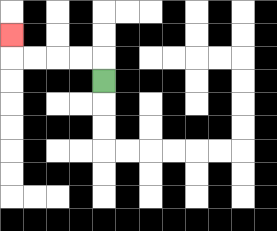{'start': '[4, 3]', 'end': '[0, 1]', 'path_directions': 'U,L,L,L,L,U', 'path_coordinates': '[[4, 3], [4, 2], [3, 2], [2, 2], [1, 2], [0, 2], [0, 1]]'}